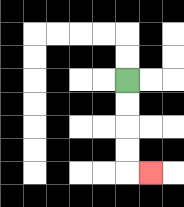{'start': '[5, 3]', 'end': '[6, 7]', 'path_directions': 'D,D,D,D,R', 'path_coordinates': '[[5, 3], [5, 4], [5, 5], [5, 6], [5, 7], [6, 7]]'}